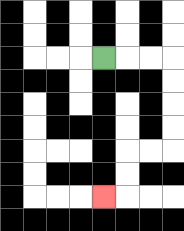{'start': '[4, 2]', 'end': '[4, 8]', 'path_directions': 'R,R,R,D,D,D,D,L,L,D,D,L', 'path_coordinates': '[[4, 2], [5, 2], [6, 2], [7, 2], [7, 3], [7, 4], [7, 5], [7, 6], [6, 6], [5, 6], [5, 7], [5, 8], [4, 8]]'}